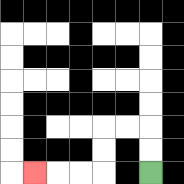{'start': '[6, 7]', 'end': '[1, 7]', 'path_directions': 'U,U,L,L,D,D,L,L,L', 'path_coordinates': '[[6, 7], [6, 6], [6, 5], [5, 5], [4, 5], [4, 6], [4, 7], [3, 7], [2, 7], [1, 7]]'}